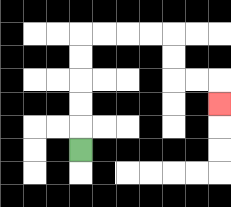{'start': '[3, 6]', 'end': '[9, 4]', 'path_directions': 'U,U,U,U,U,R,R,R,R,D,D,R,R,D', 'path_coordinates': '[[3, 6], [3, 5], [3, 4], [3, 3], [3, 2], [3, 1], [4, 1], [5, 1], [6, 1], [7, 1], [7, 2], [7, 3], [8, 3], [9, 3], [9, 4]]'}